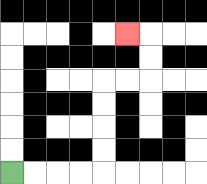{'start': '[0, 7]', 'end': '[5, 1]', 'path_directions': 'R,R,R,R,U,U,U,U,R,R,U,U,L', 'path_coordinates': '[[0, 7], [1, 7], [2, 7], [3, 7], [4, 7], [4, 6], [4, 5], [4, 4], [4, 3], [5, 3], [6, 3], [6, 2], [6, 1], [5, 1]]'}